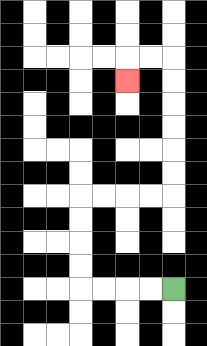{'start': '[7, 12]', 'end': '[5, 3]', 'path_directions': 'L,L,L,L,U,U,U,U,R,R,R,R,U,U,U,U,U,U,L,L,D', 'path_coordinates': '[[7, 12], [6, 12], [5, 12], [4, 12], [3, 12], [3, 11], [3, 10], [3, 9], [3, 8], [4, 8], [5, 8], [6, 8], [7, 8], [7, 7], [7, 6], [7, 5], [7, 4], [7, 3], [7, 2], [6, 2], [5, 2], [5, 3]]'}